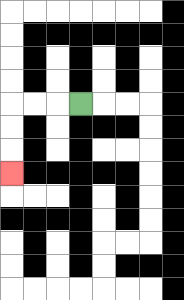{'start': '[3, 4]', 'end': '[0, 7]', 'path_directions': 'L,L,L,D,D,D', 'path_coordinates': '[[3, 4], [2, 4], [1, 4], [0, 4], [0, 5], [0, 6], [0, 7]]'}